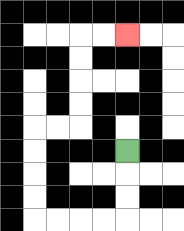{'start': '[5, 6]', 'end': '[5, 1]', 'path_directions': 'D,D,D,L,L,L,L,U,U,U,U,R,R,U,U,U,U,R,R', 'path_coordinates': '[[5, 6], [5, 7], [5, 8], [5, 9], [4, 9], [3, 9], [2, 9], [1, 9], [1, 8], [1, 7], [1, 6], [1, 5], [2, 5], [3, 5], [3, 4], [3, 3], [3, 2], [3, 1], [4, 1], [5, 1]]'}